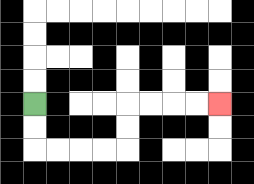{'start': '[1, 4]', 'end': '[9, 4]', 'path_directions': 'D,D,R,R,R,R,U,U,R,R,R,R', 'path_coordinates': '[[1, 4], [1, 5], [1, 6], [2, 6], [3, 6], [4, 6], [5, 6], [5, 5], [5, 4], [6, 4], [7, 4], [8, 4], [9, 4]]'}